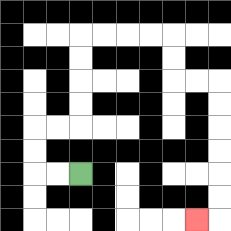{'start': '[3, 7]', 'end': '[8, 9]', 'path_directions': 'L,L,U,U,R,R,U,U,U,U,R,R,R,R,D,D,R,R,D,D,D,D,D,D,L', 'path_coordinates': '[[3, 7], [2, 7], [1, 7], [1, 6], [1, 5], [2, 5], [3, 5], [3, 4], [3, 3], [3, 2], [3, 1], [4, 1], [5, 1], [6, 1], [7, 1], [7, 2], [7, 3], [8, 3], [9, 3], [9, 4], [9, 5], [9, 6], [9, 7], [9, 8], [9, 9], [8, 9]]'}